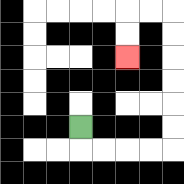{'start': '[3, 5]', 'end': '[5, 2]', 'path_directions': 'D,R,R,R,R,U,U,U,U,U,U,L,L,D,D', 'path_coordinates': '[[3, 5], [3, 6], [4, 6], [5, 6], [6, 6], [7, 6], [7, 5], [7, 4], [7, 3], [7, 2], [7, 1], [7, 0], [6, 0], [5, 0], [5, 1], [5, 2]]'}